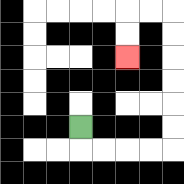{'start': '[3, 5]', 'end': '[5, 2]', 'path_directions': 'D,R,R,R,R,U,U,U,U,U,U,L,L,D,D', 'path_coordinates': '[[3, 5], [3, 6], [4, 6], [5, 6], [6, 6], [7, 6], [7, 5], [7, 4], [7, 3], [7, 2], [7, 1], [7, 0], [6, 0], [5, 0], [5, 1], [5, 2]]'}